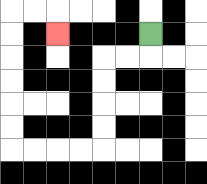{'start': '[6, 1]', 'end': '[2, 1]', 'path_directions': 'D,L,L,D,D,D,D,L,L,L,L,U,U,U,U,U,U,R,R,D', 'path_coordinates': '[[6, 1], [6, 2], [5, 2], [4, 2], [4, 3], [4, 4], [4, 5], [4, 6], [3, 6], [2, 6], [1, 6], [0, 6], [0, 5], [0, 4], [0, 3], [0, 2], [0, 1], [0, 0], [1, 0], [2, 0], [2, 1]]'}